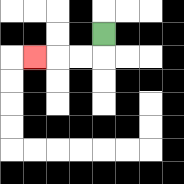{'start': '[4, 1]', 'end': '[1, 2]', 'path_directions': 'D,L,L,L', 'path_coordinates': '[[4, 1], [4, 2], [3, 2], [2, 2], [1, 2]]'}